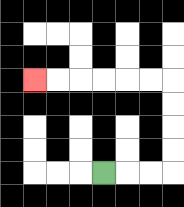{'start': '[4, 7]', 'end': '[1, 3]', 'path_directions': 'R,R,R,U,U,U,U,L,L,L,L,L,L', 'path_coordinates': '[[4, 7], [5, 7], [6, 7], [7, 7], [7, 6], [7, 5], [7, 4], [7, 3], [6, 3], [5, 3], [4, 3], [3, 3], [2, 3], [1, 3]]'}